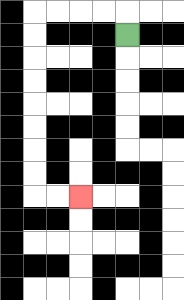{'start': '[5, 1]', 'end': '[3, 8]', 'path_directions': 'U,L,L,L,L,D,D,D,D,D,D,D,D,R,R', 'path_coordinates': '[[5, 1], [5, 0], [4, 0], [3, 0], [2, 0], [1, 0], [1, 1], [1, 2], [1, 3], [1, 4], [1, 5], [1, 6], [1, 7], [1, 8], [2, 8], [3, 8]]'}